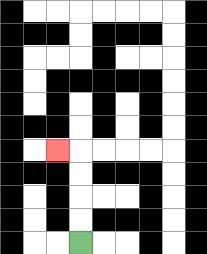{'start': '[3, 10]', 'end': '[2, 6]', 'path_directions': 'U,U,U,U,L', 'path_coordinates': '[[3, 10], [3, 9], [3, 8], [3, 7], [3, 6], [2, 6]]'}